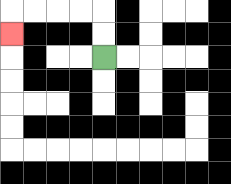{'start': '[4, 2]', 'end': '[0, 1]', 'path_directions': 'U,U,L,L,L,L,D', 'path_coordinates': '[[4, 2], [4, 1], [4, 0], [3, 0], [2, 0], [1, 0], [0, 0], [0, 1]]'}